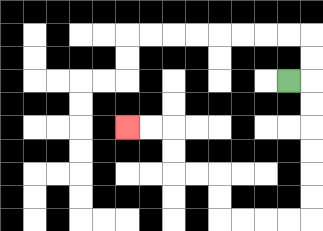{'start': '[12, 3]', 'end': '[5, 5]', 'path_directions': 'R,D,D,D,D,D,D,L,L,L,L,U,U,L,L,U,U,L,L', 'path_coordinates': '[[12, 3], [13, 3], [13, 4], [13, 5], [13, 6], [13, 7], [13, 8], [13, 9], [12, 9], [11, 9], [10, 9], [9, 9], [9, 8], [9, 7], [8, 7], [7, 7], [7, 6], [7, 5], [6, 5], [5, 5]]'}